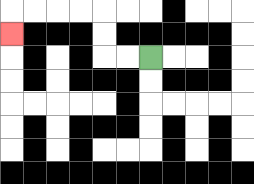{'start': '[6, 2]', 'end': '[0, 1]', 'path_directions': 'L,L,U,U,L,L,L,L,D', 'path_coordinates': '[[6, 2], [5, 2], [4, 2], [4, 1], [4, 0], [3, 0], [2, 0], [1, 0], [0, 0], [0, 1]]'}